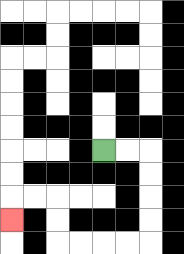{'start': '[4, 6]', 'end': '[0, 9]', 'path_directions': 'R,R,D,D,D,D,L,L,L,L,U,U,L,L,D', 'path_coordinates': '[[4, 6], [5, 6], [6, 6], [6, 7], [6, 8], [6, 9], [6, 10], [5, 10], [4, 10], [3, 10], [2, 10], [2, 9], [2, 8], [1, 8], [0, 8], [0, 9]]'}